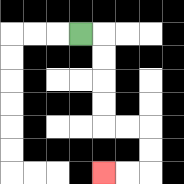{'start': '[3, 1]', 'end': '[4, 7]', 'path_directions': 'R,D,D,D,D,R,R,D,D,L,L', 'path_coordinates': '[[3, 1], [4, 1], [4, 2], [4, 3], [4, 4], [4, 5], [5, 5], [6, 5], [6, 6], [6, 7], [5, 7], [4, 7]]'}